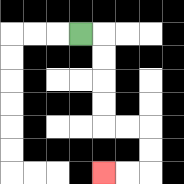{'start': '[3, 1]', 'end': '[4, 7]', 'path_directions': 'R,D,D,D,D,R,R,D,D,L,L', 'path_coordinates': '[[3, 1], [4, 1], [4, 2], [4, 3], [4, 4], [4, 5], [5, 5], [6, 5], [6, 6], [6, 7], [5, 7], [4, 7]]'}